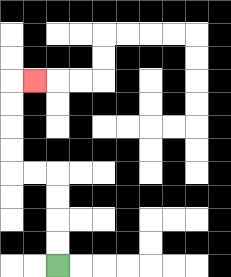{'start': '[2, 11]', 'end': '[1, 3]', 'path_directions': 'U,U,U,U,L,L,U,U,U,U,R', 'path_coordinates': '[[2, 11], [2, 10], [2, 9], [2, 8], [2, 7], [1, 7], [0, 7], [0, 6], [0, 5], [0, 4], [0, 3], [1, 3]]'}